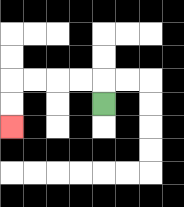{'start': '[4, 4]', 'end': '[0, 5]', 'path_directions': 'U,L,L,L,L,D,D', 'path_coordinates': '[[4, 4], [4, 3], [3, 3], [2, 3], [1, 3], [0, 3], [0, 4], [0, 5]]'}